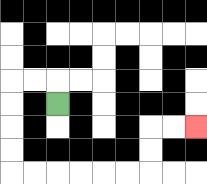{'start': '[2, 4]', 'end': '[8, 5]', 'path_directions': 'U,L,L,D,D,D,D,R,R,R,R,R,R,U,U,R,R', 'path_coordinates': '[[2, 4], [2, 3], [1, 3], [0, 3], [0, 4], [0, 5], [0, 6], [0, 7], [1, 7], [2, 7], [3, 7], [4, 7], [5, 7], [6, 7], [6, 6], [6, 5], [7, 5], [8, 5]]'}